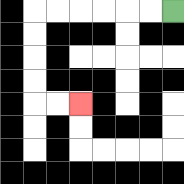{'start': '[7, 0]', 'end': '[3, 4]', 'path_directions': 'L,L,L,L,L,L,D,D,D,D,R,R', 'path_coordinates': '[[7, 0], [6, 0], [5, 0], [4, 0], [3, 0], [2, 0], [1, 0], [1, 1], [1, 2], [1, 3], [1, 4], [2, 4], [3, 4]]'}